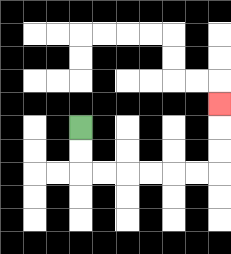{'start': '[3, 5]', 'end': '[9, 4]', 'path_directions': 'D,D,R,R,R,R,R,R,U,U,U', 'path_coordinates': '[[3, 5], [3, 6], [3, 7], [4, 7], [5, 7], [6, 7], [7, 7], [8, 7], [9, 7], [9, 6], [9, 5], [9, 4]]'}